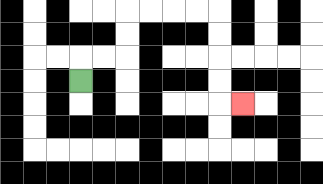{'start': '[3, 3]', 'end': '[10, 4]', 'path_directions': 'U,R,R,U,U,R,R,R,R,D,D,D,D,R', 'path_coordinates': '[[3, 3], [3, 2], [4, 2], [5, 2], [5, 1], [5, 0], [6, 0], [7, 0], [8, 0], [9, 0], [9, 1], [9, 2], [9, 3], [9, 4], [10, 4]]'}